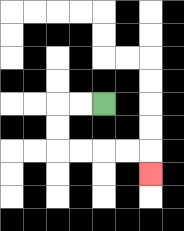{'start': '[4, 4]', 'end': '[6, 7]', 'path_directions': 'L,L,D,D,R,R,R,R,D', 'path_coordinates': '[[4, 4], [3, 4], [2, 4], [2, 5], [2, 6], [3, 6], [4, 6], [5, 6], [6, 6], [6, 7]]'}